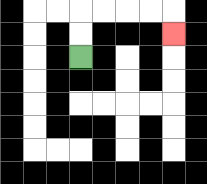{'start': '[3, 2]', 'end': '[7, 1]', 'path_directions': 'U,U,R,R,R,R,D', 'path_coordinates': '[[3, 2], [3, 1], [3, 0], [4, 0], [5, 0], [6, 0], [7, 0], [7, 1]]'}